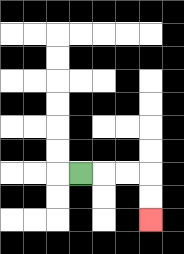{'start': '[3, 7]', 'end': '[6, 9]', 'path_directions': 'R,R,R,D,D', 'path_coordinates': '[[3, 7], [4, 7], [5, 7], [6, 7], [6, 8], [6, 9]]'}